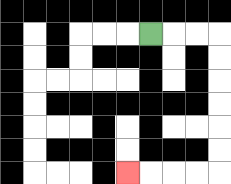{'start': '[6, 1]', 'end': '[5, 7]', 'path_directions': 'R,R,R,D,D,D,D,D,D,L,L,L,L', 'path_coordinates': '[[6, 1], [7, 1], [8, 1], [9, 1], [9, 2], [9, 3], [9, 4], [9, 5], [9, 6], [9, 7], [8, 7], [7, 7], [6, 7], [5, 7]]'}